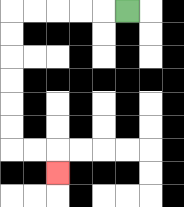{'start': '[5, 0]', 'end': '[2, 7]', 'path_directions': 'L,L,L,L,L,D,D,D,D,D,D,R,R,D', 'path_coordinates': '[[5, 0], [4, 0], [3, 0], [2, 0], [1, 0], [0, 0], [0, 1], [0, 2], [0, 3], [0, 4], [0, 5], [0, 6], [1, 6], [2, 6], [2, 7]]'}